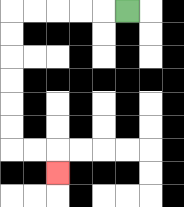{'start': '[5, 0]', 'end': '[2, 7]', 'path_directions': 'L,L,L,L,L,D,D,D,D,D,D,R,R,D', 'path_coordinates': '[[5, 0], [4, 0], [3, 0], [2, 0], [1, 0], [0, 0], [0, 1], [0, 2], [0, 3], [0, 4], [0, 5], [0, 6], [1, 6], [2, 6], [2, 7]]'}